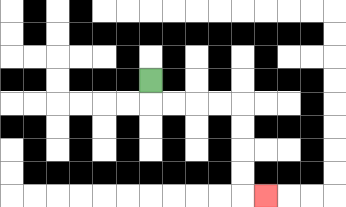{'start': '[6, 3]', 'end': '[11, 8]', 'path_directions': 'D,R,R,R,R,D,D,D,D,R', 'path_coordinates': '[[6, 3], [6, 4], [7, 4], [8, 4], [9, 4], [10, 4], [10, 5], [10, 6], [10, 7], [10, 8], [11, 8]]'}